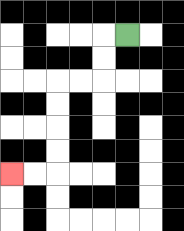{'start': '[5, 1]', 'end': '[0, 7]', 'path_directions': 'L,D,D,L,L,D,D,D,D,L,L', 'path_coordinates': '[[5, 1], [4, 1], [4, 2], [4, 3], [3, 3], [2, 3], [2, 4], [2, 5], [2, 6], [2, 7], [1, 7], [0, 7]]'}